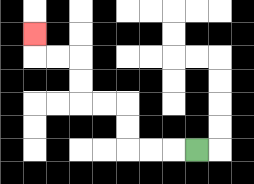{'start': '[8, 6]', 'end': '[1, 1]', 'path_directions': 'L,L,L,U,U,L,L,U,U,L,L,U', 'path_coordinates': '[[8, 6], [7, 6], [6, 6], [5, 6], [5, 5], [5, 4], [4, 4], [3, 4], [3, 3], [3, 2], [2, 2], [1, 2], [1, 1]]'}